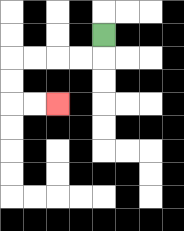{'start': '[4, 1]', 'end': '[2, 4]', 'path_directions': 'D,L,L,L,L,D,D,R,R', 'path_coordinates': '[[4, 1], [4, 2], [3, 2], [2, 2], [1, 2], [0, 2], [0, 3], [0, 4], [1, 4], [2, 4]]'}